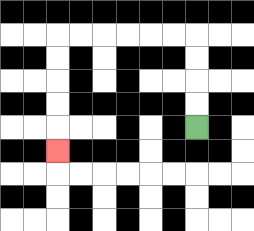{'start': '[8, 5]', 'end': '[2, 6]', 'path_directions': 'U,U,U,U,L,L,L,L,L,L,D,D,D,D,D', 'path_coordinates': '[[8, 5], [8, 4], [8, 3], [8, 2], [8, 1], [7, 1], [6, 1], [5, 1], [4, 1], [3, 1], [2, 1], [2, 2], [2, 3], [2, 4], [2, 5], [2, 6]]'}